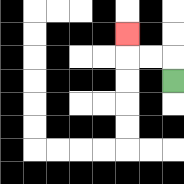{'start': '[7, 3]', 'end': '[5, 1]', 'path_directions': 'U,L,L,U', 'path_coordinates': '[[7, 3], [7, 2], [6, 2], [5, 2], [5, 1]]'}